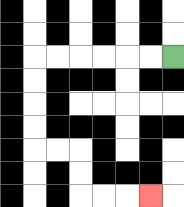{'start': '[7, 2]', 'end': '[6, 8]', 'path_directions': 'L,L,L,L,L,L,D,D,D,D,R,R,D,D,R,R,R', 'path_coordinates': '[[7, 2], [6, 2], [5, 2], [4, 2], [3, 2], [2, 2], [1, 2], [1, 3], [1, 4], [1, 5], [1, 6], [2, 6], [3, 6], [3, 7], [3, 8], [4, 8], [5, 8], [6, 8]]'}